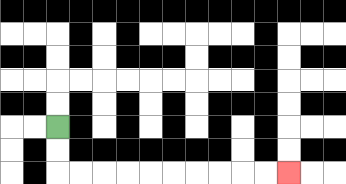{'start': '[2, 5]', 'end': '[12, 7]', 'path_directions': 'D,D,R,R,R,R,R,R,R,R,R,R', 'path_coordinates': '[[2, 5], [2, 6], [2, 7], [3, 7], [4, 7], [5, 7], [6, 7], [7, 7], [8, 7], [9, 7], [10, 7], [11, 7], [12, 7]]'}